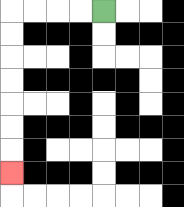{'start': '[4, 0]', 'end': '[0, 7]', 'path_directions': 'L,L,L,L,D,D,D,D,D,D,D', 'path_coordinates': '[[4, 0], [3, 0], [2, 0], [1, 0], [0, 0], [0, 1], [0, 2], [0, 3], [0, 4], [0, 5], [0, 6], [0, 7]]'}